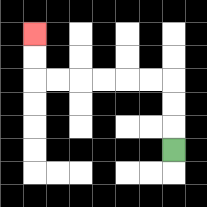{'start': '[7, 6]', 'end': '[1, 1]', 'path_directions': 'U,U,U,L,L,L,L,L,L,U,U', 'path_coordinates': '[[7, 6], [7, 5], [7, 4], [7, 3], [6, 3], [5, 3], [4, 3], [3, 3], [2, 3], [1, 3], [1, 2], [1, 1]]'}